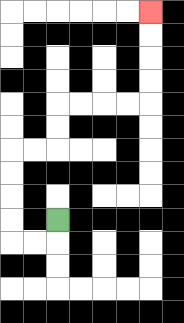{'start': '[2, 9]', 'end': '[6, 0]', 'path_directions': 'D,L,L,U,U,U,U,R,R,U,U,R,R,R,R,U,U,U,U', 'path_coordinates': '[[2, 9], [2, 10], [1, 10], [0, 10], [0, 9], [0, 8], [0, 7], [0, 6], [1, 6], [2, 6], [2, 5], [2, 4], [3, 4], [4, 4], [5, 4], [6, 4], [6, 3], [6, 2], [6, 1], [6, 0]]'}